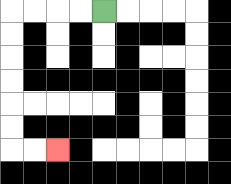{'start': '[4, 0]', 'end': '[2, 6]', 'path_directions': 'L,L,L,L,D,D,D,D,D,D,R,R', 'path_coordinates': '[[4, 0], [3, 0], [2, 0], [1, 0], [0, 0], [0, 1], [0, 2], [0, 3], [0, 4], [0, 5], [0, 6], [1, 6], [2, 6]]'}